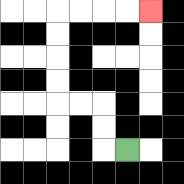{'start': '[5, 6]', 'end': '[6, 0]', 'path_directions': 'L,U,U,L,L,U,U,U,U,R,R,R,R', 'path_coordinates': '[[5, 6], [4, 6], [4, 5], [4, 4], [3, 4], [2, 4], [2, 3], [2, 2], [2, 1], [2, 0], [3, 0], [4, 0], [5, 0], [6, 0]]'}